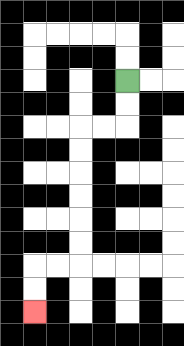{'start': '[5, 3]', 'end': '[1, 13]', 'path_directions': 'D,D,L,L,D,D,D,D,D,D,L,L,D,D', 'path_coordinates': '[[5, 3], [5, 4], [5, 5], [4, 5], [3, 5], [3, 6], [3, 7], [3, 8], [3, 9], [3, 10], [3, 11], [2, 11], [1, 11], [1, 12], [1, 13]]'}